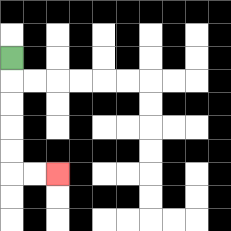{'start': '[0, 2]', 'end': '[2, 7]', 'path_directions': 'D,D,D,D,D,R,R', 'path_coordinates': '[[0, 2], [0, 3], [0, 4], [0, 5], [0, 6], [0, 7], [1, 7], [2, 7]]'}